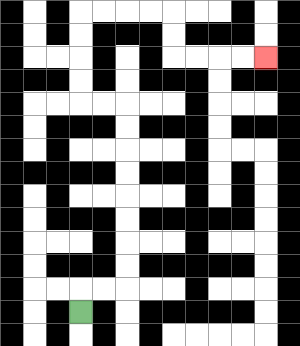{'start': '[3, 13]', 'end': '[11, 2]', 'path_directions': 'U,R,R,U,U,U,U,U,U,U,U,L,L,U,U,U,U,R,R,R,R,D,D,R,R,R,R', 'path_coordinates': '[[3, 13], [3, 12], [4, 12], [5, 12], [5, 11], [5, 10], [5, 9], [5, 8], [5, 7], [5, 6], [5, 5], [5, 4], [4, 4], [3, 4], [3, 3], [3, 2], [3, 1], [3, 0], [4, 0], [5, 0], [6, 0], [7, 0], [7, 1], [7, 2], [8, 2], [9, 2], [10, 2], [11, 2]]'}